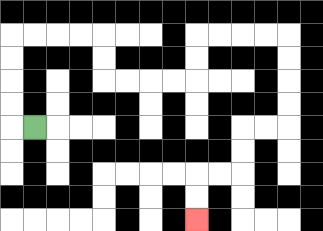{'start': '[1, 5]', 'end': '[8, 9]', 'path_directions': 'L,U,U,U,U,R,R,R,R,D,D,R,R,R,R,U,U,R,R,R,R,D,D,D,D,L,L,D,D,L,L,D,D', 'path_coordinates': '[[1, 5], [0, 5], [0, 4], [0, 3], [0, 2], [0, 1], [1, 1], [2, 1], [3, 1], [4, 1], [4, 2], [4, 3], [5, 3], [6, 3], [7, 3], [8, 3], [8, 2], [8, 1], [9, 1], [10, 1], [11, 1], [12, 1], [12, 2], [12, 3], [12, 4], [12, 5], [11, 5], [10, 5], [10, 6], [10, 7], [9, 7], [8, 7], [8, 8], [8, 9]]'}